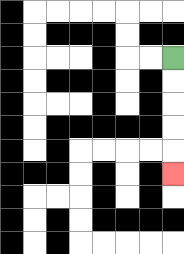{'start': '[7, 2]', 'end': '[7, 7]', 'path_directions': 'D,D,D,D,D', 'path_coordinates': '[[7, 2], [7, 3], [7, 4], [7, 5], [7, 6], [7, 7]]'}